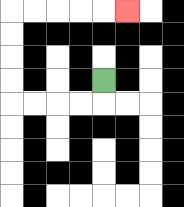{'start': '[4, 3]', 'end': '[5, 0]', 'path_directions': 'D,L,L,L,L,U,U,U,U,R,R,R,R,R', 'path_coordinates': '[[4, 3], [4, 4], [3, 4], [2, 4], [1, 4], [0, 4], [0, 3], [0, 2], [0, 1], [0, 0], [1, 0], [2, 0], [3, 0], [4, 0], [5, 0]]'}